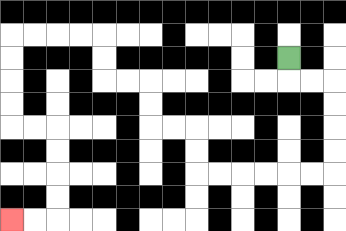{'start': '[12, 2]', 'end': '[0, 9]', 'path_directions': 'D,R,R,D,D,D,D,L,L,L,L,L,L,U,U,L,L,U,U,L,L,U,U,L,L,L,L,D,D,D,D,R,R,D,D,D,D,L,L', 'path_coordinates': '[[12, 2], [12, 3], [13, 3], [14, 3], [14, 4], [14, 5], [14, 6], [14, 7], [13, 7], [12, 7], [11, 7], [10, 7], [9, 7], [8, 7], [8, 6], [8, 5], [7, 5], [6, 5], [6, 4], [6, 3], [5, 3], [4, 3], [4, 2], [4, 1], [3, 1], [2, 1], [1, 1], [0, 1], [0, 2], [0, 3], [0, 4], [0, 5], [1, 5], [2, 5], [2, 6], [2, 7], [2, 8], [2, 9], [1, 9], [0, 9]]'}